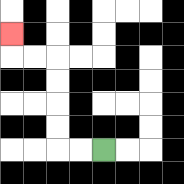{'start': '[4, 6]', 'end': '[0, 1]', 'path_directions': 'L,L,U,U,U,U,L,L,U', 'path_coordinates': '[[4, 6], [3, 6], [2, 6], [2, 5], [2, 4], [2, 3], [2, 2], [1, 2], [0, 2], [0, 1]]'}